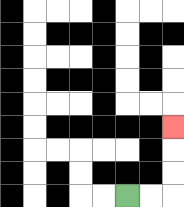{'start': '[5, 8]', 'end': '[7, 5]', 'path_directions': 'R,R,U,U,U', 'path_coordinates': '[[5, 8], [6, 8], [7, 8], [7, 7], [7, 6], [7, 5]]'}